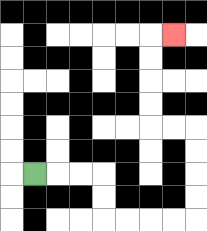{'start': '[1, 7]', 'end': '[7, 1]', 'path_directions': 'R,R,R,D,D,R,R,R,R,U,U,U,U,L,L,U,U,U,U,R', 'path_coordinates': '[[1, 7], [2, 7], [3, 7], [4, 7], [4, 8], [4, 9], [5, 9], [6, 9], [7, 9], [8, 9], [8, 8], [8, 7], [8, 6], [8, 5], [7, 5], [6, 5], [6, 4], [6, 3], [6, 2], [6, 1], [7, 1]]'}